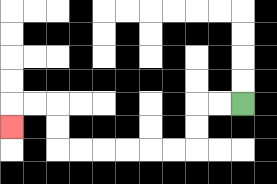{'start': '[10, 4]', 'end': '[0, 5]', 'path_directions': 'L,L,D,D,L,L,L,L,L,L,U,U,L,L,D', 'path_coordinates': '[[10, 4], [9, 4], [8, 4], [8, 5], [8, 6], [7, 6], [6, 6], [5, 6], [4, 6], [3, 6], [2, 6], [2, 5], [2, 4], [1, 4], [0, 4], [0, 5]]'}